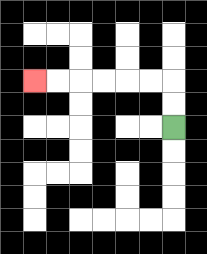{'start': '[7, 5]', 'end': '[1, 3]', 'path_directions': 'U,U,L,L,L,L,L,L', 'path_coordinates': '[[7, 5], [7, 4], [7, 3], [6, 3], [5, 3], [4, 3], [3, 3], [2, 3], [1, 3]]'}